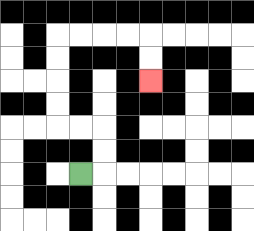{'start': '[3, 7]', 'end': '[6, 3]', 'path_directions': 'R,U,U,L,L,U,U,U,U,R,R,R,R,D,D', 'path_coordinates': '[[3, 7], [4, 7], [4, 6], [4, 5], [3, 5], [2, 5], [2, 4], [2, 3], [2, 2], [2, 1], [3, 1], [4, 1], [5, 1], [6, 1], [6, 2], [6, 3]]'}